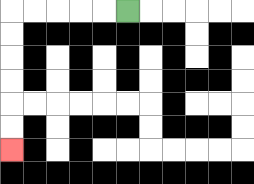{'start': '[5, 0]', 'end': '[0, 6]', 'path_directions': 'L,L,L,L,L,D,D,D,D,D,D', 'path_coordinates': '[[5, 0], [4, 0], [3, 0], [2, 0], [1, 0], [0, 0], [0, 1], [0, 2], [0, 3], [0, 4], [0, 5], [0, 6]]'}